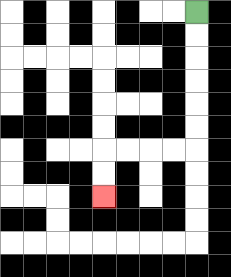{'start': '[8, 0]', 'end': '[4, 8]', 'path_directions': 'D,D,D,D,D,D,L,L,L,L,D,D', 'path_coordinates': '[[8, 0], [8, 1], [8, 2], [8, 3], [8, 4], [8, 5], [8, 6], [7, 6], [6, 6], [5, 6], [4, 6], [4, 7], [4, 8]]'}